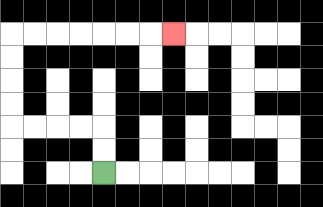{'start': '[4, 7]', 'end': '[7, 1]', 'path_directions': 'U,U,L,L,L,L,U,U,U,U,R,R,R,R,R,R,R', 'path_coordinates': '[[4, 7], [4, 6], [4, 5], [3, 5], [2, 5], [1, 5], [0, 5], [0, 4], [0, 3], [0, 2], [0, 1], [1, 1], [2, 1], [3, 1], [4, 1], [5, 1], [6, 1], [7, 1]]'}